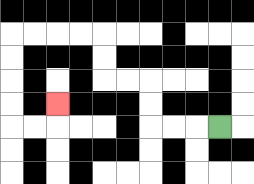{'start': '[9, 5]', 'end': '[2, 4]', 'path_directions': 'L,L,L,U,U,L,L,U,U,L,L,L,L,D,D,D,D,R,R,U', 'path_coordinates': '[[9, 5], [8, 5], [7, 5], [6, 5], [6, 4], [6, 3], [5, 3], [4, 3], [4, 2], [4, 1], [3, 1], [2, 1], [1, 1], [0, 1], [0, 2], [0, 3], [0, 4], [0, 5], [1, 5], [2, 5], [2, 4]]'}